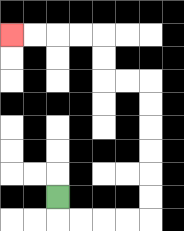{'start': '[2, 8]', 'end': '[0, 1]', 'path_directions': 'D,R,R,R,R,U,U,U,U,U,U,L,L,U,U,L,L,L,L', 'path_coordinates': '[[2, 8], [2, 9], [3, 9], [4, 9], [5, 9], [6, 9], [6, 8], [6, 7], [6, 6], [6, 5], [6, 4], [6, 3], [5, 3], [4, 3], [4, 2], [4, 1], [3, 1], [2, 1], [1, 1], [0, 1]]'}